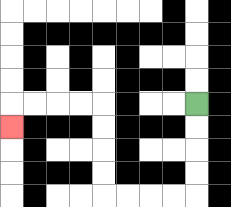{'start': '[8, 4]', 'end': '[0, 5]', 'path_directions': 'D,D,D,D,L,L,L,L,U,U,U,U,L,L,L,L,D', 'path_coordinates': '[[8, 4], [8, 5], [8, 6], [8, 7], [8, 8], [7, 8], [6, 8], [5, 8], [4, 8], [4, 7], [4, 6], [4, 5], [4, 4], [3, 4], [2, 4], [1, 4], [0, 4], [0, 5]]'}